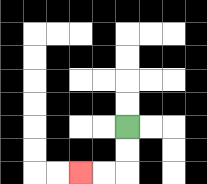{'start': '[5, 5]', 'end': '[3, 7]', 'path_directions': 'D,D,L,L', 'path_coordinates': '[[5, 5], [5, 6], [5, 7], [4, 7], [3, 7]]'}